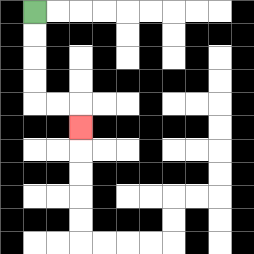{'start': '[1, 0]', 'end': '[3, 5]', 'path_directions': 'D,D,D,D,R,R,D', 'path_coordinates': '[[1, 0], [1, 1], [1, 2], [1, 3], [1, 4], [2, 4], [3, 4], [3, 5]]'}